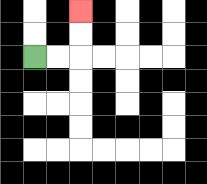{'start': '[1, 2]', 'end': '[3, 0]', 'path_directions': 'R,R,U,U', 'path_coordinates': '[[1, 2], [2, 2], [3, 2], [3, 1], [3, 0]]'}